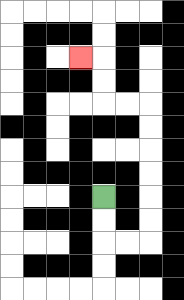{'start': '[4, 8]', 'end': '[3, 2]', 'path_directions': 'D,D,R,R,U,U,U,U,U,U,L,L,U,U,L', 'path_coordinates': '[[4, 8], [4, 9], [4, 10], [5, 10], [6, 10], [6, 9], [6, 8], [6, 7], [6, 6], [6, 5], [6, 4], [5, 4], [4, 4], [4, 3], [4, 2], [3, 2]]'}